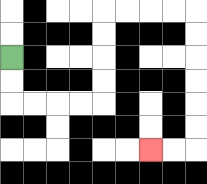{'start': '[0, 2]', 'end': '[6, 6]', 'path_directions': 'D,D,R,R,R,R,U,U,U,U,R,R,R,R,D,D,D,D,D,D,L,L', 'path_coordinates': '[[0, 2], [0, 3], [0, 4], [1, 4], [2, 4], [3, 4], [4, 4], [4, 3], [4, 2], [4, 1], [4, 0], [5, 0], [6, 0], [7, 0], [8, 0], [8, 1], [8, 2], [8, 3], [8, 4], [8, 5], [8, 6], [7, 6], [6, 6]]'}